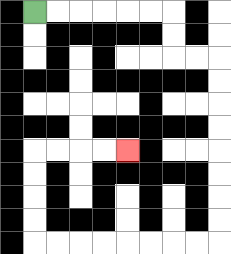{'start': '[1, 0]', 'end': '[5, 6]', 'path_directions': 'R,R,R,R,R,R,D,D,R,R,D,D,D,D,D,D,D,D,L,L,L,L,L,L,L,L,U,U,U,U,R,R,R,R', 'path_coordinates': '[[1, 0], [2, 0], [3, 0], [4, 0], [5, 0], [6, 0], [7, 0], [7, 1], [7, 2], [8, 2], [9, 2], [9, 3], [9, 4], [9, 5], [9, 6], [9, 7], [9, 8], [9, 9], [9, 10], [8, 10], [7, 10], [6, 10], [5, 10], [4, 10], [3, 10], [2, 10], [1, 10], [1, 9], [1, 8], [1, 7], [1, 6], [2, 6], [3, 6], [4, 6], [5, 6]]'}